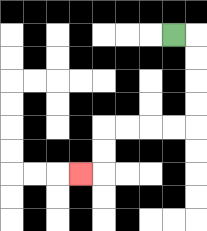{'start': '[7, 1]', 'end': '[3, 7]', 'path_directions': 'R,D,D,D,D,L,L,L,L,D,D,L', 'path_coordinates': '[[7, 1], [8, 1], [8, 2], [8, 3], [8, 4], [8, 5], [7, 5], [6, 5], [5, 5], [4, 5], [4, 6], [4, 7], [3, 7]]'}